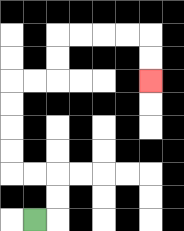{'start': '[1, 9]', 'end': '[6, 3]', 'path_directions': 'R,U,U,L,L,U,U,U,U,R,R,U,U,R,R,R,R,D,D', 'path_coordinates': '[[1, 9], [2, 9], [2, 8], [2, 7], [1, 7], [0, 7], [0, 6], [0, 5], [0, 4], [0, 3], [1, 3], [2, 3], [2, 2], [2, 1], [3, 1], [4, 1], [5, 1], [6, 1], [6, 2], [6, 3]]'}